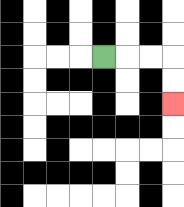{'start': '[4, 2]', 'end': '[7, 4]', 'path_directions': 'R,R,R,D,D', 'path_coordinates': '[[4, 2], [5, 2], [6, 2], [7, 2], [7, 3], [7, 4]]'}